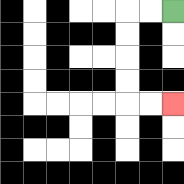{'start': '[7, 0]', 'end': '[7, 4]', 'path_directions': 'L,L,D,D,D,D,R,R', 'path_coordinates': '[[7, 0], [6, 0], [5, 0], [5, 1], [5, 2], [5, 3], [5, 4], [6, 4], [7, 4]]'}